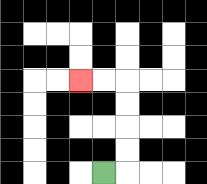{'start': '[4, 7]', 'end': '[3, 3]', 'path_directions': 'R,U,U,U,U,L,L', 'path_coordinates': '[[4, 7], [5, 7], [5, 6], [5, 5], [5, 4], [5, 3], [4, 3], [3, 3]]'}